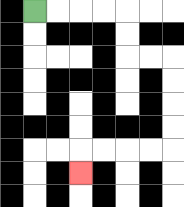{'start': '[1, 0]', 'end': '[3, 7]', 'path_directions': 'R,R,R,R,D,D,R,R,D,D,D,D,L,L,L,L,D', 'path_coordinates': '[[1, 0], [2, 0], [3, 0], [4, 0], [5, 0], [5, 1], [5, 2], [6, 2], [7, 2], [7, 3], [7, 4], [7, 5], [7, 6], [6, 6], [5, 6], [4, 6], [3, 6], [3, 7]]'}